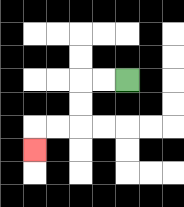{'start': '[5, 3]', 'end': '[1, 6]', 'path_directions': 'L,L,D,D,L,L,D', 'path_coordinates': '[[5, 3], [4, 3], [3, 3], [3, 4], [3, 5], [2, 5], [1, 5], [1, 6]]'}